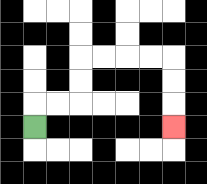{'start': '[1, 5]', 'end': '[7, 5]', 'path_directions': 'U,R,R,U,U,R,R,R,R,D,D,D', 'path_coordinates': '[[1, 5], [1, 4], [2, 4], [3, 4], [3, 3], [3, 2], [4, 2], [5, 2], [6, 2], [7, 2], [7, 3], [7, 4], [7, 5]]'}